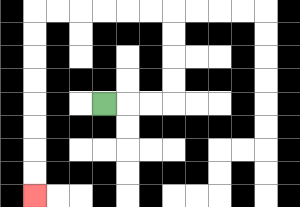{'start': '[4, 4]', 'end': '[1, 8]', 'path_directions': 'R,R,R,U,U,U,U,L,L,L,L,L,L,D,D,D,D,D,D,D,D', 'path_coordinates': '[[4, 4], [5, 4], [6, 4], [7, 4], [7, 3], [7, 2], [7, 1], [7, 0], [6, 0], [5, 0], [4, 0], [3, 0], [2, 0], [1, 0], [1, 1], [1, 2], [1, 3], [1, 4], [1, 5], [1, 6], [1, 7], [1, 8]]'}